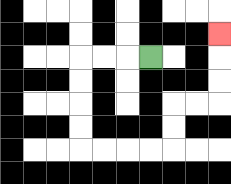{'start': '[6, 2]', 'end': '[9, 1]', 'path_directions': 'L,L,L,D,D,D,D,R,R,R,R,U,U,R,R,U,U,U', 'path_coordinates': '[[6, 2], [5, 2], [4, 2], [3, 2], [3, 3], [3, 4], [3, 5], [3, 6], [4, 6], [5, 6], [6, 6], [7, 6], [7, 5], [7, 4], [8, 4], [9, 4], [9, 3], [9, 2], [9, 1]]'}